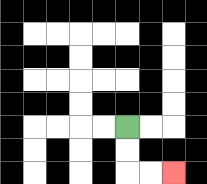{'start': '[5, 5]', 'end': '[7, 7]', 'path_directions': 'D,D,R,R', 'path_coordinates': '[[5, 5], [5, 6], [5, 7], [6, 7], [7, 7]]'}